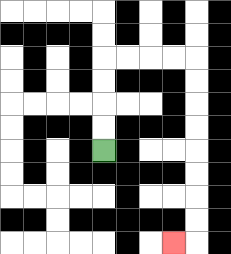{'start': '[4, 6]', 'end': '[7, 10]', 'path_directions': 'U,U,U,U,R,R,R,R,D,D,D,D,D,D,D,D,L', 'path_coordinates': '[[4, 6], [4, 5], [4, 4], [4, 3], [4, 2], [5, 2], [6, 2], [7, 2], [8, 2], [8, 3], [8, 4], [8, 5], [8, 6], [8, 7], [8, 8], [8, 9], [8, 10], [7, 10]]'}